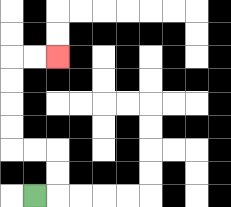{'start': '[1, 8]', 'end': '[2, 2]', 'path_directions': 'R,U,U,L,L,U,U,U,U,R,R', 'path_coordinates': '[[1, 8], [2, 8], [2, 7], [2, 6], [1, 6], [0, 6], [0, 5], [0, 4], [0, 3], [0, 2], [1, 2], [2, 2]]'}